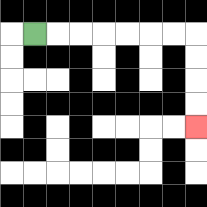{'start': '[1, 1]', 'end': '[8, 5]', 'path_directions': 'R,R,R,R,R,R,R,D,D,D,D', 'path_coordinates': '[[1, 1], [2, 1], [3, 1], [4, 1], [5, 1], [6, 1], [7, 1], [8, 1], [8, 2], [8, 3], [8, 4], [8, 5]]'}